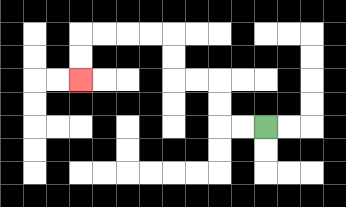{'start': '[11, 5]', 'end': '[3, 3]', 'path_directions': 'L,L,U,U,L,L,U,U,L,L,L,L,D,D', 'path_coordinates': '[[11, 5], [10, 5], [9, 5], [9, 4], [9, 3], [8, 3], [7, 3], [7, 2], [7, 1], [6, 1], [5, 1], [4, 1], [3, 1], [3, 2], [3, 3]]'}